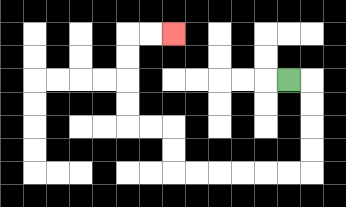{'start': '[12, 3]', 'end': '[7, 1]', 'path_directions': 'R,D,D,D,D,L,L,L,L,L,L,U,U,L,L,U,U,U,U,R,R', 'path_coordinates': '[[12, 3], [13, 3], [13, 4], [13, 5], [13, 6], [13, 7], [12, 7], [11, 7], [10, 7], [9, 7], [8, 7], [7, 7], [7, 6], [7, 5], [6, 5], [5, 5], [5, 4], [5, 3], [5, 2], [5, 1], [6, 1], [7, 1]]'}